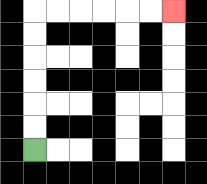{'start': '[1, 6]', 'end': '[7, 0]', 'path_directions': 'U,U,U,U,U,U,R,R,R,R,R,R', 'path_coordinates': '[[1, 6], [1, 5], [1, 4], [1, 3], [1, 2], [1, 1], [1, 0], [2, 0], [3, 0], [4, 0], [5, 0], [6, 0], [7, 0]]'}